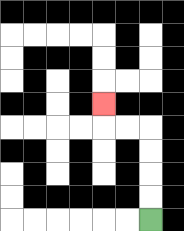{'start': '[6, 9]', 'end': '[4, 4]', 'path_directions': 'U,U,U,U,L,L,U', 'path_coordinates': '[[6, 9], [6, 8], [6, 7], [6, 6], [6, 5], [5, 5], [4, 5], [4, 4]]'}